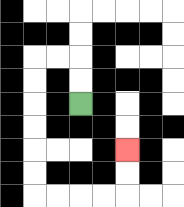{'start': '[3, 4]', 'end': '[5, 6]', 'path_directions': 'U,U,L,L,D,D,D,D,D,D,R,R,R,R,U,U', 'path_coordinates': '[[3, 4], [3, 3], [3, 2], [2, 2], [1, 2], [1, 3], [1, 4], [1, 5], [1, 6], [1, 7], [1, 8], [2, 8], [3, 8], [4, 8], [5, 8], [5, 7], [5, 6]]'}